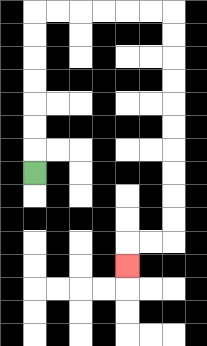{'start': '[1, 7]', 'end': '[5, 11]', 'path_directions': 'U,U,U,U,U,U,U,R,R,R,R,R,R,D,D,D,D,D,D,D,D,D,D,L,L,D', 'path_coordinates': '[[1, 7], [1, 6], [1, 5], [1, 4], [1, 3], [1, 2], [1, 1], [1, 0], [2, 0], [3, 0], [4, 0], [5, 0], [6, 0], [7, 0], [7, 1], [7, 2], [7, 3], [7, 4], [7, 5], [7, 6], [7, 7], [7, 8], [7, 9], [7, 10], [6, 10], [5, 10], [5, 11]]'}